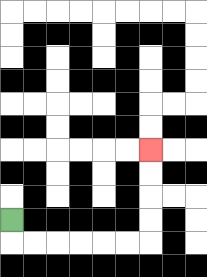{'start': '[0, 9]', 'end': '[6, 6]', 'path_directions': 'D,R,R,R,R,R,R,U,U,U,U', 'path_coordinates': '[[0, 9], [0, 10], [1, 10], [2, 10], [3, 10], [4, 10], [5, 10], [6, 10], [6, 9], [6, 8], [6, 7], [6, 6]]'}